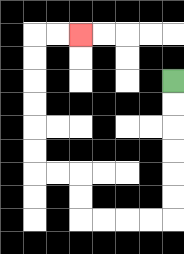{'start': '[7, 3]', 'end': '[3, 1]', 'path_directions': 'D,D,D,D,D,D,L,L,L,L,U,U,L,L,U,U,U,U,U,U,R,R', 'path_coordinates': '[[7, 3], [7, 4], [7, 5], [7, 6], [7, 7], [7, 8], [7, 9], [6, 9], [5, 9], [4, 9], [3, 9], [3, 8], [3, 7], [2, 7], [1, 7], [1, 6], [1, 5], [1, 4], [1, 3], [1, 2], [1, 1], [2, 1], [3, 1]]'}